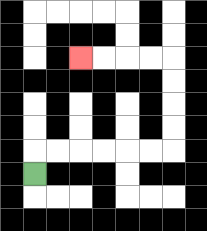{'start': '[1, 7]', 'end': '[3, 2]', 'path_directions': 'U,R,R,R,R,R,R,U,U,U,U,L,L,L,L', 'path_coordinates': '[[1, 7], [1, 6], [2, 6], [3, 6], [4, 6], [5, 6], [6, 6], [7, 6], [7, 5], [7, 4], [7, 3], [7, 2], [6, 2], [5, 2], [4, 2], [3, 2]]'}